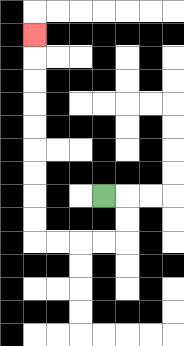{'start': '[4, 8]', 'end': '[1, 1]', 'path_directions': 'R,D,D,L,L,L,L,U,U,U,U,U,U,U,U,U', 'path_coordinates': '[[4, 8], [5, 8], [5, 9], [5, 10], [4, 10], [3, 10], [2, 10], [1, 10], [1, 9], [1, 8], [1, 7], [1, 6], [1, 5], [1, 4], [1, 3], [1, 2], [1, 1]]'}